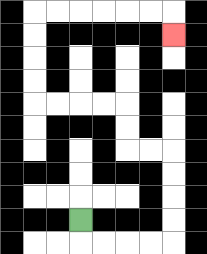{'start': '[3, 9]', 'end': '[7, 1]', 'path_directions': 'D,R,R,R,R,U,U,U,U,L,L,U,U,L,L,L,L,U,U,U,U,R,R,R,R,R,R,D', 'path_coordinates': '[[3, 9], [3, 10], [4, 10], [5, 10], [6, 10], [7, 10], [7, 9], [7, 8], [7, 7], [7, 6], [6, 6], [5, 6], [5, 5], [5, 4], [4, 4], [3, 4], [2, 4], [1, 4], [1, 3], [1, 2], [1, 1], [1, 0], [2, 0], [3, 0], [4, 0], [5, 0], [6, 0], [7, 0], [7, 1]]'}